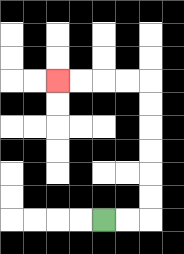{'start': '[4, 9]', 'end': '[2, 3]', 'path_directions': 'R,R,U,U,U,U,U,U,L,L,L,L', 'path_coordinates': '[[4, 9], [5, 9], [6, 9], [6, 8], [6, 7], [6, 6], [6, 5], [6, 4], [6, 3], [5, 3], [4, 3], [3, 3], [2, 3]]'}